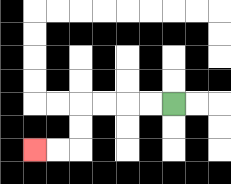{'start': '[7, 4]', 'end': '[1, 6]', 'path_directions': 'L,L,L,L,D,D,L,L', 'path_coordinates': '[[7, 4], [6, 4], [5, 4], [4, 4], [3, 4], [3, 5], [3, 6], [2, 6], [1, 6]]'}